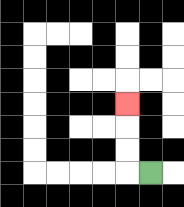{'start': '[6, 7]', 'end': '[5, 4]', 'path_directions': 'L,U,U,U', 'path_coordinates': '[[6, 7], [5, 7], [5, 6], [5, 5], [5, 4]]'}